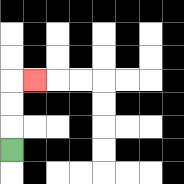{'start': '[0, 6]', 'end': '[1, 3]', 'path_directions': 'U,U,U,R', 'path_coordinates': '[[0, 6], [0, 5], [0, 4], [0, 3], [1, 3]]'}